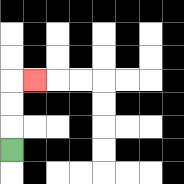{'start': '[0, 6]', 'end': '[1, 3]', 'path_directions': 'U,U,U,R', 'path_coordinates': '[[0, 6], [0, 5], [0, 4], [0, 3], [1, 3]]'}